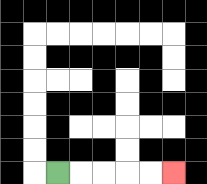{'start': '[2, 7]', 'end': '[7, 7]', 'path_directions': 'R,R,R,R,R', 'path_coordinates': '[[2, 7], [3, 7], [4, 7], [5, 7], [6, 7], [7, 7]]'}